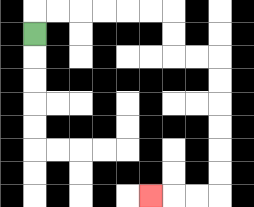{'start': '[1, 1]', 'end': '[6, 8]', 'path_directions': 'U,R,R,R,R,R,R,D,D,R,R,D,D,D,D,D,D,L,L,L', 'path_coordinates': '[[1, 1], [1, 0], [2, 0], [3, 0], [4, 0], [5, 0], [6, 0], [7, 0], [7, 1], [7, 2], [8, 2], [9, 2], [9, 3], [9, 4], [9, 5], [9, 6], [9, 7], [9, 8], [8, 8], [7, 8], [6, 8]]'}